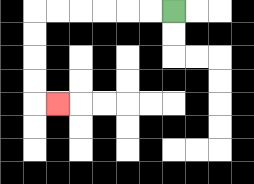{'start': '[7, 0]', 'end': '[2, 4]', 'path_directions': 'L,L,L,L,L,L,D,D,D,D,R', 'path_coordinates': '[[7, 0], [6, 0], [5, 0], [4, 0], [3, 0], [2, 0], [1, 0], [1, 1], [1, 2], [1, 3], [1, 4], [2, 4]]'}